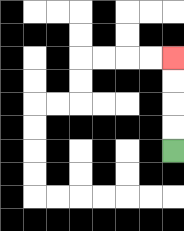{'start': '[7, 6]', 'end': '[7, 2]', 'path_directions': 'U,U,U,U', 'path_coordinates': '[[7, 6], [7, 5], [7, 4], [7, 3], [7, 2]]'}